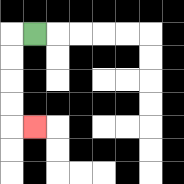{'start': '[1, 1]', 'end': '[1, 5]', 'path_directions': 'L,D,D,D,D,R', 'path_coordinates': '[[1, 1], [0, 1], [0, 2], [0, 3], [0, 4], [0, 5], [1, 5]]'}